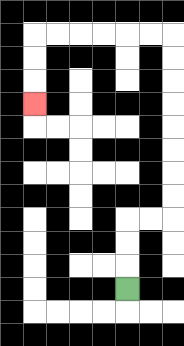{'start': '[5, 12]', 'end': '[1, 4]', 'path_directions': 'U,U,U,R,R,U,U,U,U,U,U,U,U,L,L,L,L,L,L,D,D,D', 'path_coordinates': '[[5, 12], [5, 11], [5, 10], [5, 9], [6, 9], [7, 9], [7, 8], [7, 7], [7, 6], [7, 5], [7, 4], [7, 3], [7, 2], [7, 1], [6, 1], [5, 1], [4, 1], [3, 1], [2, 1], [1, 1], [1, 2], [1, 3], [1, 4]]'}